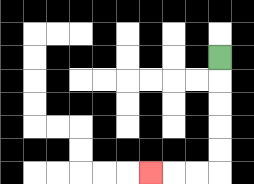{'start': '[9, 2]', 'end': '[6, 7]', 'path_directions': 'D,D,D,D,D,L,L,L', 'path_coordinates': '[[9, 2], [9, 3], [9, 4], [9, 5], [9, 6], [9, 7], [8, 7], [7, 7], [6, 7]]'}